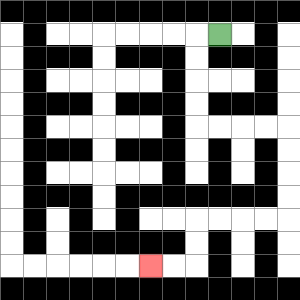{'start': '[9, 1]', 'end': '[6, 11]', 'path_directions': 'L,D,D,D,D,R,R,R,R,D,D,D,D,L,L,L,L,D,D,L,L', 'path_coordinates': '[[9, 1], [8, 1], [8, 2], [8, 3], [8, 4], [8, 5], [9, 5], [10, 5], [11, 5], [12, 5], [12, 6], [12, 7], [12, 8], [12, 9], [11, 9], [10, 9], [9, 9], [8, 9], [8, 10], [8, 11], [7, 11], [6, 11]]'}